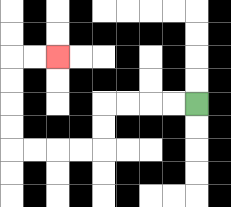{'start': '[8, 4]', 'end': '[2, 2]', 'path_directions': 'L,L,L,L,D,D,L,L,L,L,U,U,U,U,R,R', 'path_coordinates': '[[8, 4], [7, 4], [6, 4], [5, 4], [4, 4], [4, 5], [4, 6], [3, 6], [2, 6], [1, 6], [0, 6], [0, 5], [0, 4], [0, 3], [0, 2], [1, 2], [2, 2]]'}